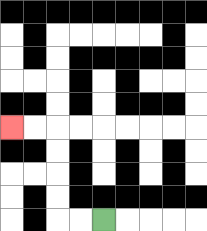{'start': '[4, 9]', 'end': '[0, 5]', 'path_directions': 'L,L,U,U,U,U,L,L', 'path_coordinates': '[[4, 9], [3, 9], [2, 9], [2, 8], [2, 7], [2, 6], [2, 5], [1, 5], [0, 5]]'}